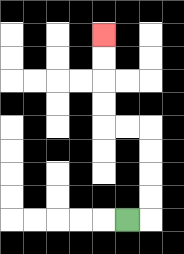{'start': '[5, 9]', 'end': '[4, 1]', 'path_directions': 'R,U,U,U,U,L,L,U,U,U,U', 'path_coordinates': '[[5, 9], [6, 9], [6, 8], [6, 7], [6, 6], [6, 5], [5, 5], [4, 5], [4, 4], [4, 3], [4, 2], [4, 1]]'}